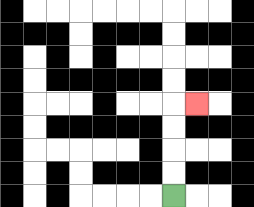{'start': '[7, 8]', 'end': '[8, 4]', 'path_directions': 'U,U,U,U,R', 'path_coordinates': '[[7, 8], [7, 7], [7, 6], [7, 5], [7, 4], [8, 4]]'}